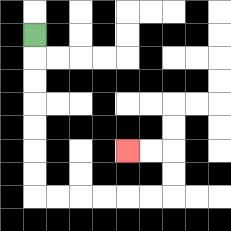{'start': '[1, 1]', 'end': '[5, 6]', 'path_directions': 'D,D,D,D,D,D,D,R,R,R,R,R,R,U,U,L,L', 'path_coordinates': '[[1, 1], [1, 2], [1, 3], [1, 4], [1, 5], [1, 6], [1, 7], [1, 8], [2, 8], [3, 8], [4, 8], [5, 8], [6, 8], [7, 8], [7, 7], [7, 6], [6, 6], [5, 6]]'}